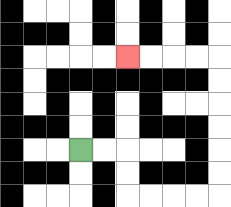{'start': '[3, 6]', 'end': '[5, 2]', 'path_directions': 'R,R,D,D,R,R,R,R,U,U,U,U,U,U,L,L,L,L', 'path_coordinates': '[[3, 6], [4, 6], [5, 6], [5, 7], [5, 8], [6, 8], [7, 8], [8, 8], [9, 8], [9, 7], [9, 6], [9, 5], [9, 4], [9, 3], [9, 2], [8, 2], [7, 2], [6, 2], [5, 2]]'}